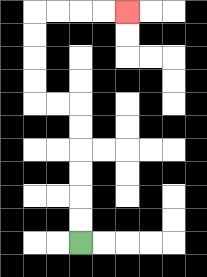{'start': '[3, 10]', 'end': '[5, 0]', 'path_directions': 'U,U,U,U,U,U,L,L,U,U,U,U,R,R,R,R', 'path_coordinates': '[[3, 10], [3, 9], [3, 8], [3, 7], [3, 6], [3, 5], [3, 4], [2, 4], [1, 4], [1, 3], [1, 2], [1, 1], [1, 0], [2, 0], [3, 0], [4, 0], [5, 0]]'}